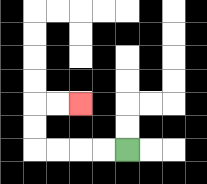{'start': '[5, 6]', 'end': '[3, 4]', 'path_directions': 'L,L,L,L,U,U,R,R', 'path_coordinates': '[[5, 6], [4, 6], [3, 6], [2, 6], [1, 6], [1, 5], [1, 4], [2, 4], [3, 4]]'}